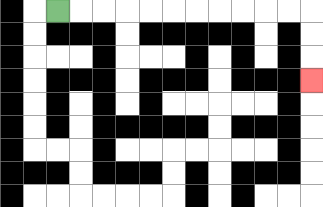{'start': '[2, 0]', 'end': '[13, 3]', 'path_directions': 'R,R,R,R,R,R,R,R,R,R,R,D,D,D', 'path_coordinates': '[[2, 0], [3, 0], [4, 0], [5, 0], [6, 0], [7, 0], [8, 0], [9, 0], [10, 0], [11, 0], [12, 0], [13, 0], [13, 1], [13, 2], [13, 3]]'}